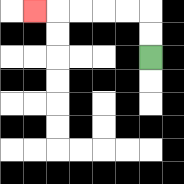{'start': '[6, 2]', 'end': '[1, 0]', 'path_directions': 'U,U,L,L,L,L,L', 'path_coordinates': '[[6, 2], [6, 1], [6, 0], [5, 0], [4, 0], [3, 0], [2, 0], [1, 0]]'}